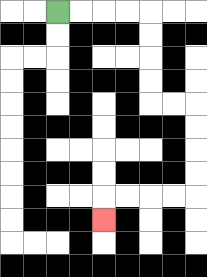{'start': '[2, 0]', 'end': '[4, 9]', 'path_directions': 'R,R,R,R,D,D,D,D,R,R,D,D,D,D,L,L,L,L,D', 'path_coordinates': '[[2, 0], [3, 0], [4, 0], [5, 0], [6, 0], [6, 1], [6, 2], [6, 3], [6, 4], [7, 4], [8, 4], [8, 5], [8, 6], [8, 7], [8, 8], [7, 8], [6, 8], [5, 8], [4, 8], [4, 9]]'}